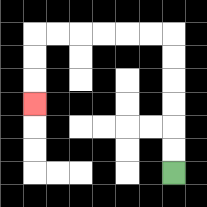{'start': '[7, 7]', 'end': '[1, 4]', 'path_directions': 'U,U,U,U,U,U,L,L,L,L,L,L,D,D,D', 'path_coordinates': '[[7, 7], [7, 6], [7, 5], [7, 4], [7, 3], [7, 2], [7, 1], [6, 1], [5, 1], [4, 1], [3, 1], [2, 1], [1, 1], [1, 2], [1, 3], [1, 4]]'}